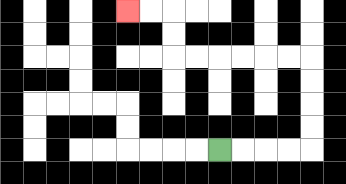{'start': '[9, 6]', 'end': '[5, 0]', 'path_directions': 'R,R,R,R,U,U,U,U,L,L,L,L,L,L,U,U,L,L', 'path_coordinates': '[[9, 6], [10, 6], [11, 6], [12, 6], [13, 6], [13, 5], [13, 4], [13, 3], [13, 2], [12, 2], [11, 2], [10, 2], [9, 2], [8, 2], [7, 2], [7, 1], [7, 0], [6, 0], [5, 0]]'}